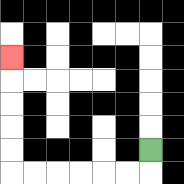{'start': '[6, 6]', 'end': '[0, 2]', 'path_directions': 'D,L,L,L,L,L,L,U,U,U,U,U', 'path_coordinates': '[[6, 6], [6, 7], [5, 7], [4, 7], [3, 7], [2, 7], [1, 7], [0, 7], [0, 6], [0, 5], [0, 4], [0, 3], [0, 2]]'}